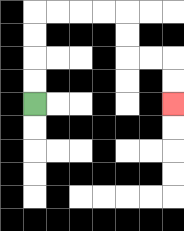{'start': '[1, 4]', 'end': '[7, 4]', 'path_directions': 'U,U,U,U,R,R,R,R,D,D,R,R,D,D', 'path_coordinates': '[[1, 4], [1, 3], [1, 2], [1, 1], [1, 0], [2, 0], [3, 0], [4, 0], [5, 0], [5, 1], [5, 2], [6, 2], [7, 2], [7, 3], [7, 4]]'}